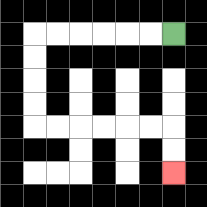{'start': '[7, 1]', 'end': '[7, 7]', 'path_directions': 'L,L,L,L,L,L,D,D,D,D,R,R,R,R,R,R,D,D', 'path_coordinates': '[[7, 1], [6, 1], [5, 1], [4, 1], [3, 1], [2, 1], [1, 1], [1, 2], [1, 3], [1, 4], [1, 5], [2, 5], [3, 5], [4, 5], [5, 5], [6, 5], [7, 5], [7, 6], [7, 7]]'}